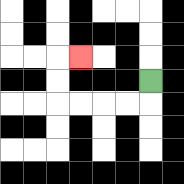{'start': '[6, 3]', 'end': '[3, 2]', 'path_directions': 'D,L,L,L,L,U,U,R', 'path_coordinates': '[[6, 3], [6, 4], [5, 4], [4, 4], [3, 4], [2, 4], [2, 3], [2, 2], [3, 2]]'}